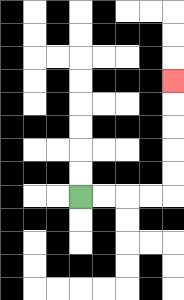{'start': '[3, 8]', 'end': '[7, 3]', 'path_directions': 'R,R,R,R,U,U,U,U,U', 'path_coordinates': '[[3, 8], [4, 8], [5, 8], [6, 8], [7, 8], [7, 7], [7, 6], [7, 5], [7, 4], [7, 3]]'}